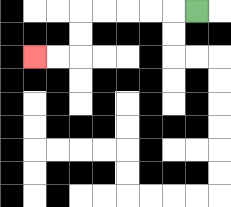{'start': '[8, 0]', 'end': '[1, 2]', 'path_directions': 'L,L,L,L,L,D,D,L,L', 'path_coordinates': '[[8, 0], [7, 0], [6, 0], [5, 0], [4, 0], [3, 0], [3, 1], [3, 2], [2, 2], [1, 2]]'}